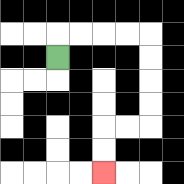{'start': '[2, 2]', 'end': '[4, 7]', 'path_directions': 'U,R,R,R,R,D,D,D,D,L,L,D,D', 'path_coordinates': '[[2, 2], [2, 1], [3, 1], [4, 1], [5, 1], [6, 1], [6, 2], [6, 3], [6, 4], [6, 5], [5, 5], [4, 5], [4, 6], [4, 7]]'}